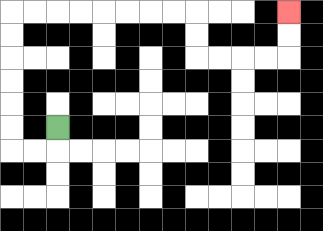{'start': '[2, 5]', 'end': '[12, 0]', 'path_directions': 'D,L,L,U,U,U,U,U,U,R,R,R,R,R,R,R,R,D,D,R,R,R,R,U,U', 'path_coordinates': '[[2, 5], [2, 6], [1, 6], [0, 6], [0, 5], [0, 4], [0, 3], [0, 2], [0, 1], [0, 0], [1, 0], [2, 0], [3, 0], [4, 0], [5, 0], [6, 0], [7, 0], [8, 0], [8, 1], [8, 2], [9, 2], [10, 2], [11, 2], [12, 2], [12, 1], [12, 0]]'}